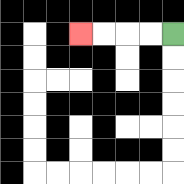{'start': '[7, 1]', 'end': '[3, 1]', 'path_directions': 'L,L,L,L', 'path_coordinates': '[[7, 1], [6, 1], [5, 1], [4, 1], [3, 1]]'}